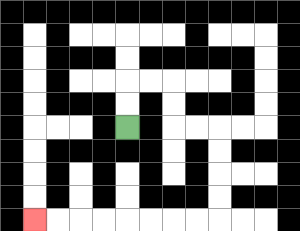{'start': '[5, 5]', 'end': '[1, 9]', 'path_directions': 'U,U,R,R,D,D,R,R,D,D,D,D,L,L,L,L,L,L,L,L', 'path_coordinates': '[[5, 5], [5, 4], [5, 3], [6, 3], [7, 3], [7, 4], [7, 5], [8, 5], [9, 5], [9, 6], [9, 7], [9, 8], [9, 9], [8, 9], [7, 9], [6, 9], [5, 9], [4, 9], [3, 9], [2, 9], [1, 9]]'}